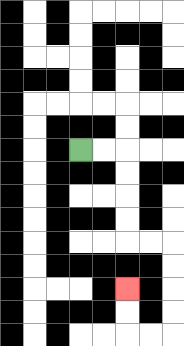{'start': '[3, 6]', 'end': '[5, 12]', 'path_directions': 'R,R,D,D,D,D,R,R,D,D,D,D,L,L,U,U', 'path_coordinates': '[[3, 6], [4, 6], [5, 6], [5, 7], [5, 8], [5, 9], [5, 10], [6, 10], [7, 10], [7, 11], [7, 12], [7, 13], [7, 14], [6, 14], [5, 14], [5, 13], [5, 12]]'}